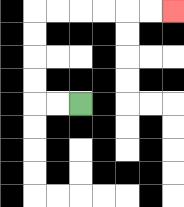{'start': '[3, 4]', 'end': '[7, 0]', 'path_directions': 'L,L,U,U,U,U,R,R,R,R,R,R', 'path_coordinates': '[[3, 4], [2, 4], [1, 4], [1, 3], [1, 2], [1, 1], [1, 0], [2, 0], [3, 0], [4, 0], [5, 0], [6, 0], [7, 0]]'}